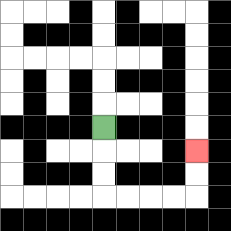{'start': '[4, 5]', 'end': '[8, 6]', 'path_directions': 'D,D,D,R,R,R,R,U,U', 'path_coordinates': '[[4, 5], [4, 6], [4, 7], [4, 8], [5, 8], [6, 8], [7, 8], [8, 8], [8, 7], [8, 6]]'}